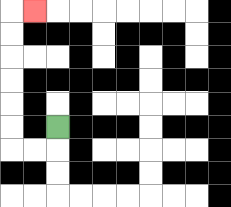{'start': '[2, 5]', 'end': '[1, 0]', 'path_directions': 'D,L,L,U,U,U,U,U,U,R', 'path_coordinates': '[[2, 5], [2, 6], [1, 6], [0, 6], [0, 5], [0, 4], [0, 3], [0, 2], [0, 1], [0, 0], [1, 0]]'}